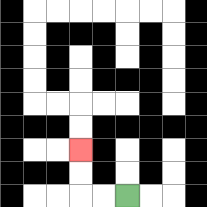{'start': '[5, 8]', 'end': '[3, 6]', 'path_directions': 'L,L,U,U', 'path_coordinates': '[[5, 8], [4, 8], [3, 8], [3, 7], [3, 6]]'}